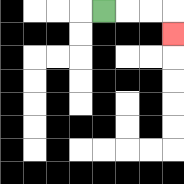{'start': '[4, 0]', 'end': '[7, 1]', 'path_directions': 'R,R,R,D', 'path_coordinates': '[[4, 0], [5, 0], [6, 0], [7, 0], [7, 1]]'}